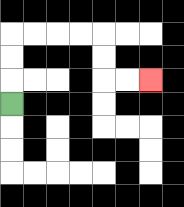{'start': '[0, 4]', 'end': '[6, 3]', 'path_directions': 'U,U,U,R,R,R,R,D,D,R,R', 'path_coordinates': '[[0, 4], [0, 3], [0, 2], [0, 1], [1, 1], [2, 1], [3, 1], [4, 1], [4, 2], [4, 3], [5, 3], [6, 3]]'}